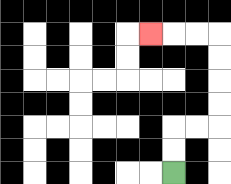{'start': '[7, 7]', 'end': '[6, 1]', 'path_directions': 'U,U,R,R,U,U,U,U,L,L,L', 'path_coordinates': '[[7, 7], [7, 6], [7, 5], [8, 5], [9, 5], [9, 4], [9, 3], [9, 2], [9, 1], [8, 1], [7, 1], [6, 1]]'}